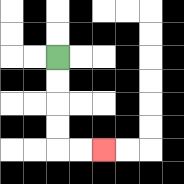{'start': '[2, 2]', 'end': '[4, 6]', 'path_directions': 'D,D,D,D,R,R', 'path_coordinates': '[[2, 2], [2, 3], [2, 4], [2, 5], [2, 6], [3, 6], [4, 6]]'}